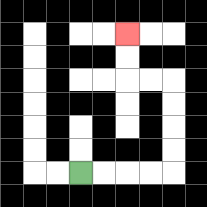{'start': '[3, 7]', 'end': '[5, 1]', 'path_directions': 'R,R,R,R,U,U,U,U,L,L,U,U', 'path_coordinates': '[[3, 7], [4, 7], [5, 7], [6, 7], [7, 7], [7, 6], [7, 5], [7, 4], [7, 3], [6, 3], [5, 3], [5, 2], [5, 1]]'}